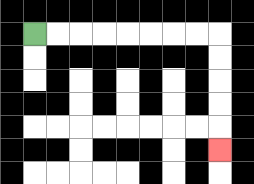{'start': '[1, 1]', 'end': '[9, 6]', 'path_directions': 'R,R,R,R,R,R,R,R,D,D,D,D,D', 'path_coordinates': '[[1, 1], [2, 1], [3, 1], [4, 1], [5, 1], [6, 1], [7, 1], [8, 1], [9, 1], [9, 2], [9, 3], [9, 4], [9, 5], [9, 6]]'}